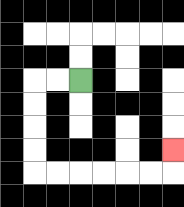{'start': '[3, 3]', 'end': '[7, 6]', 'path_directions': 'L,L,D,D,D,D,R,R,R,R,R,R,U', 'path_coordinates': '[[3, 3], [2, 3], [1, 3], [1, 4], [1, 5], [1, 6], [1, 7], [2, 7], [3, 7], [4, 7], [5, 7], [6, 7], [7, 7], [7, 6]]'}